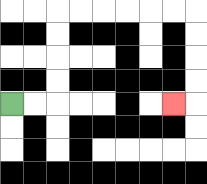{'start': '[0, 4]', 'end': '[7, 4]', 'path_directions': 'R,R,U,U,U,U,R,R,R,R,R,R,D,D,D,D,L', 'path_coordinates': '[[0, 4], [1, 4], [2, 4], [2, 3], [2, 2], [2, 1], [2, 0], [3, 0], [4, 0], [5, 0], [6, 0], [7, 0], [8, 0], [8, 1], [8, 2], [8, 3], [8, 4], [7, 4]]'}